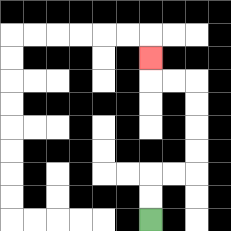{'start': '[6, 9]', 'end': '[6, 2]', 'path_directions': 'U,U,R,R,U,U,U,U,L,L,U', 'path_coordinates': '[[6, 9], [6, 8], [6, 7], [7, 7], [8, 7], [8, 6], [8, 5], [8, 4], [8, 3], [7, 3], [6, 3], [6, 2]]'}